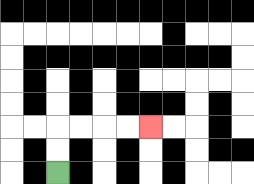{'start': '[2, 7]', 'end': '[6, 5]', 'path_directions': 'U,U,R,R,R,R', 'path_coordinates': '[[2, 7], [2, 6], [2, 5], [3, 5], [4, 5], [5, 5], [6, 5]]'}